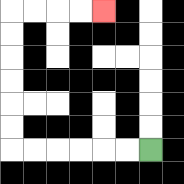{'start': '[6, 6]', 'end': '[4, 0]', 'path_directions': 'L,L,L,L,L,L,U,U,U,U,U,U,R,R,R,R', 'path_coordinates': '[[6, 6], [5, 6], [4, 6], [3, 6], [2, 6], [1, 6], [0, 6], [0, 5], [0, 4], [0, 3], [0, 2], [0, 1], [0, 0], [1, 0], [2, 0], [3, 0], [4, 0]]'}